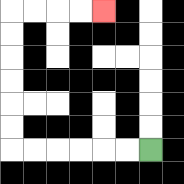{'start': '[6, 6]', 'end': '[4, 0]', 'path_directions': 'L,L,L,L,L,L,U,U,U,U,U,U,R,R,R,R', 'path_coordinates': '[[6, 6], [5, 6], [4, 6], [3, 6], [2, 6], [1, 6], [0, 6], [0, 5], [0, 4], [0, 3], [0, 2], [0, 1], [0, 0], [1, 0], [2, 0], [3, 0], [4, 0]]'}